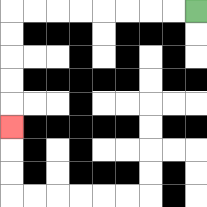{'start': '[8, 0]', 'end': '[0, 5]', 'path_directions': 'L,L,L,L,L,L,L,L,D,D,D,D,D', 'path_coordinates': '[[8, 0], [7, 0], [6, 0], [5, 0], [4, 0], [3, 0], [2, 0], [1, 0], [0, 0], [0, 1], [0, 2], [0, 3], [0, 4], [0, 5]]'}